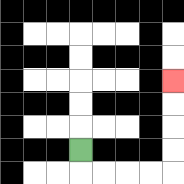{'start': '[3, 6]', 'end': '[7, 3]', 'path_directions': 'D,R,R,R,R,U,U,U,U', 'path_coordinates': '[[3, 6], [3, 7], [4, 7], [5, 7], [6, 7], [7, 7], [7, 6], [7, 5], [7, 4], [7, 3]]'}